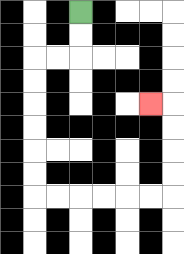{'start': '[3, 0]', 'end': '[6, 4]', 'path_directions': 'D,D,L,L,D,D,D,D,D,D,R,R,R,R,R,R,U,U,U,U,L', 'path_coordinates': '[[3, 0], [3, 1], [3, 2], [2, 2], [1, 2], [1, 3], [1, 4], [1, 5], [1, 6], [1, 7], [1, 8], [2, 8], [3, 8], [4, 8], [5, 8], [6, 8], [7, 8], [7, 7], [7, 6], [7, 5], [7, 4], [6, 4]]'}